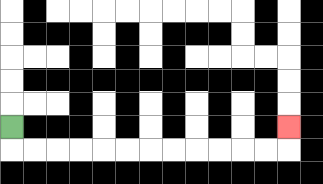{'start': '[0, 5]', 'end': '[12, 5]', 'path_directions': 'D,R,R,R,R,R,R,R,R,R,R,R,R,U', 'path_coordinates': '[[0, 5], [0, 6], [1, 6], [2, 6], [3, 6], [4, 6], [5, 6], [6, 6], [7, 6], [8, 6], [9, 6], [10, 6], [11, 6], [12, 6], [12, 5]]'}